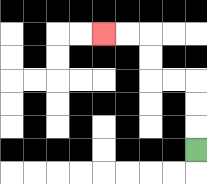{'start': '[8, 6]', 'end': '[4, 1]', 'path_directions': 'U,U,U,L,L,U,U,L,L', 'path_coordinates': '[[8, 6], [8, 5], [8, 4], [8, 3], [7, 3], [6, 3], [6, 2], [6, 1], [5, 1], [4, 1]]'}